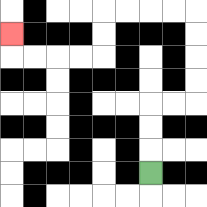{'start': '[6, 7]', 'end': '[0, 1]', 'path_directions': 'U,U,U,R,R,U,U,U,U,L,L,L,L,D,D,L,L,L,L,U', 'path_coordinates': '[[6, 7], [6, 6], [6, 5], [6, 4], [7, 4], [8, 4], [8, 3], [8, 2], [8, 1], [8, 0], [7, 0], [6, 0], [5, 0], [4, 0], [4, 1], [4, 2], [3, 2], [2, 2], [1, 2], [0, 2], [0, 1]]'}